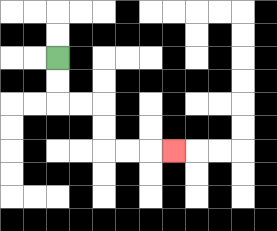{'start': '[2, 2]', 'end': '[7, 6]', 'path_directions': 'D,D,R,R,D,D,R,R,R', 'path_coordinates': '[[2, 2], [2, 3], [2, 4], [3, 4], [4, 4], [4, 5], [4, 6], [5, 6], [6, 6], [7, 6]]'}